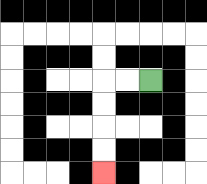{'start': '[6, 3]', 'end': '[4, 7]', 'path_directions': 'L,L,D,D,D,D', 'path_coordinates': '[[6, 3], [5, 3], [4, 3], [4, 4], [4, 5], [4, 6], [4, 7]]'}